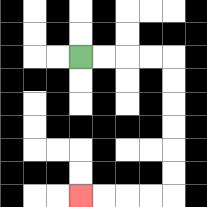{'start': '[3, 2]', 'end': '[3, 8]', 'path_directions': 'R,R,R,R,D,D,D,D,D,D,L,L,L,L', 'path_coordinates': '[[3, 2], [4, 2], [5, 2], [6, 2], [7, 2], [7, 3], [7, 4], [7, 5], [7, 6], [7, 7], [7, 8], [6, 8], [5, 8], [4, 8], [3, 8]]'}